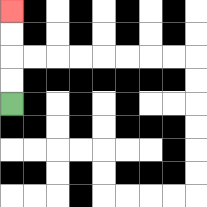{'start': '[0, 4]', 'end': '[0, 0]', 'path_directions': 'U,U,U,U', 'path_coordinates': '[[0, 4], [0, 3], [0, 2], [0, 1], [0, 0]]'}